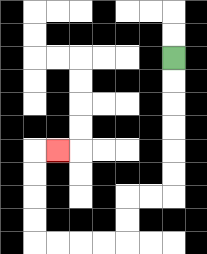{'start': '[7, 2]', 'end': '[2, 6]', 'path_directions': 'D,D,D,D,D,D,L,L,D,D,L,L,L,L,U,U,U,U,R', 'path_coordinates': '[[7, 2], [7, 3], [7, 4], [7, 5], [7, 6], [7, 7], [7, 8], [6, 8], [5, 8], [5, 9], [5, 10], [4, 10], [3, 10], [2, 10], [1, 10], [1, 9], [1, 8], [1, 7], [1, 6], [2, 6]]'}